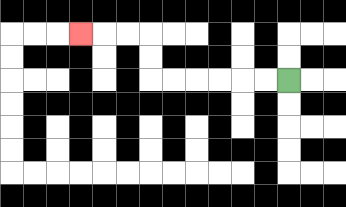{'start': '[12, 3]', 'end': '[3, 1]', 'path_directions': 'L,L,L,L,L,L,U,U,L,L,L', 'path_coordinates': '[[12, 3], [11, 3], [10, 3], [9, 3], [8, 3], [7, 3], [6, 3], [6, 2], [6, 1], [5, 1], [4, 1], [3, 1]]'}